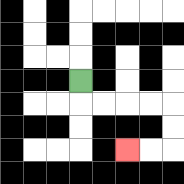{'start': '[3, 3]', 'end': '[5, 6]', 'path_directions': 'D,R,R,R,R,D,D,L,L', 'path_coordinates': '[[3, 3], [3, 4], [4, 4], [5, 4], [6, 4], [7, 4], [7, 5], [7, 6], [6, 6], [5, 6]]'}